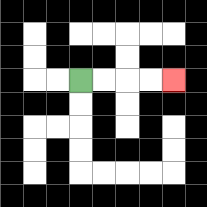{'start': '[3, 3]', 'end': '[7, 3]', 'path_directions': 'R,R,R,R', 'path_coordinates': '[[3, 3], [4, 3], [5, 3], [6, 3], [7, 3]]'}